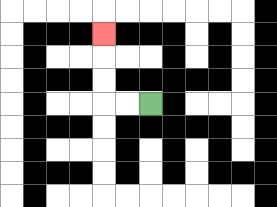{'start': '[6, 4]', 'end': '[4, 1]', 'path_directions': 'L,L,U,U,U', 'path_coordinates': '[[6, 4], [5, 4], [4, 4], [4, 3], [4, 2], [4, 1]]'}